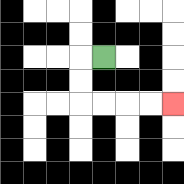{'start': '[4, 2]', 'end': '[7, 4]', 'path_directions': 'L,D,D,R,R,R,R', 'path_coordinates': '[[4, 2], [3, 2], [3, 3], [3, 4], [4, 4], [5, 4], [6, 4], [7, 4]]'}